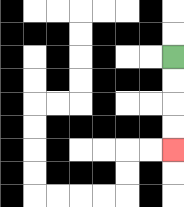{'start': '[7, 2]', 'end': '[7, 6]', 'path_directions': 'D,D,D,D', 'path_coordinates': '[[7, 2], [7, 3], [7, 4], [7, 5], [7, 6]]'}